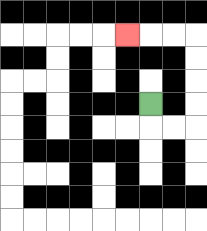{'start': '[6, 4]', 'end': '[5, 1]', 'path_directions': 'D,R,R,U,U,U,U,L,L,L', 'path_coordinates': '[[6, 4], [6, 5], [7, 5], [8, 5], [8, 4], [8, 3], [8, 2], [8, 1], [7, 1], [6, 1], [5, 1]]'}